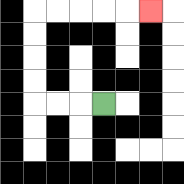{'start': '[4, 4]', 'end': '[6, 0]', 'path_directions': 'L,L,L,U,U,U,U,R,R,R,R,R', 'path_coordinates': '[[4, 4], [3, 4], [2, 4], [1, 4], [1, 3], [1, 2], [1, 1], [1, 0], [2, 0], [3, 0], [4, 0], [5, 0], [6, 0]]'}